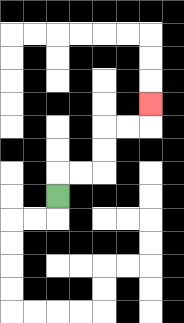{'start': '[2, 8]', 'end': '[6, 4]', 'path_directions': 'U,R,R,U,U,R,R,U', 'path_coordinates': '[[2, 8], [2, 7], [3, 7], [4, 7], [4, 6], [4, 5], [5, 5], [6, 5], [6, 4]]'}